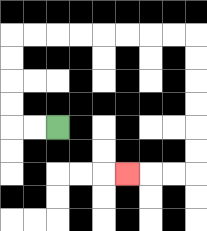{'start': '[2, 5]', 'end': '[5, 7]', 'path_directions': 'L,L,U,U,U,U,R,R,R,R,R,R,R,R,D,D,D,D,D,D,L,L,L', 'path_coordinates': '[[2, 5], [1, 5], [0, 5], [0, 4], [0, 3], [0, 2], [0, 1], [1, 1], [2, 1], [3, 1], [4, 1], [5, 1], [6, 1], [7, 1], [8, 1], [8, 2], [8, 3], [8, 4], [8, 5], [8, 6], [8, 7], [7, 7], [6, 7], [5, 7]]'}